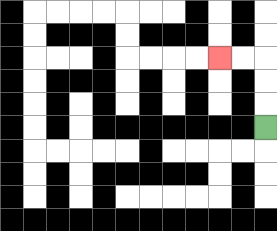{'start': '[11, 5]', 'end': '[9, 2]', 'path_directions': 'U,U,U,L,L', 'path_coordinates': '[[11, 5], [11, 4], [11, 3], [11, 2], [10, 2], [9, 2]]'}